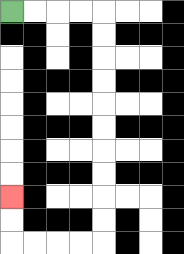{'start': '[0, 0]', 'end': '[0, 8]', 'path_directions': 'R,R,R,R,D,D,D,D,D,D,D,D,D,D,L,L,L,L,U,U', 'path_coordinates': '[[0, 0], [1, 0], [2, 0], [3, 0], [4, 0], [4, 1], [4, 2], [4, 3], [4, 4], [4, 5], [4, 6], [4, 7], [4, 8], [4, 9], [4, 10], [3, 10], [2, 10], [1, 10], [0, 10], [0, 9], [0, 8]]'}